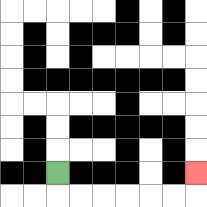{'start': '[2, 7]', 'end': '[8, 7]', 'path_directions': 'D,R,R,R,R,R,R,U', 'path_coordinates': '[[2, 7], [2, 8], [3, 8], [4, 8], [5, 8], [6, 8], [7, 8], [8, 8], [8, 7]]'}